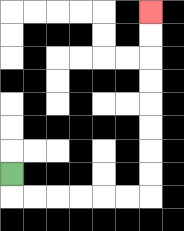{'start': '[0, 7]', 'end': '[6, 0]', 'path_directions': 'D,R,R,R,R,R,R,U,U,U,U,U,U,U,U', 'path_coordinates': '[[0, 7], [0, 8], [1, 8], [2, 8], [3, 8], [4, 8], [5, 8], [6, 8], [6, 7], [6, 6], [6, 5], [6, 4], [6, 3], [6, 2], [6, 1], [6, 0]]'}